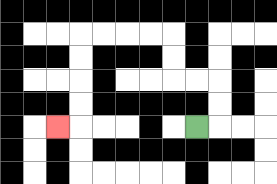{'start': '[8, 5]', 'end': '[2, 5]', 'path_directions': 'R,U,U,L,L,U,U,L,L,L,L,D,D,D,D,L', 'path_coordinates': '[[8, 5], [9, 5], [9, 4], [9, 3], [8, 3], [7, 3], [7, 2], [7, 1], [6, 1], [5, 1], [4, 1], [3, 1], [3, 2], [3, 3], [3, 4], [3, 5], [2, 5]]'}